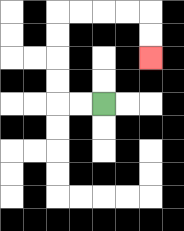{'start': '[4, 4]', 'end': '[6, 2]', 'path_directions': 'L,L,U,U,U,U,R,R,R,R,D,D', 'path_coordinates': '[[4, 4], [3, 4], [2, 4], [2, 3], [2, 2], [2, 1], [2, 0], [3, 0], [4, 0], [5, 0], [6, 0], [6, 1], [6, 2]]'}